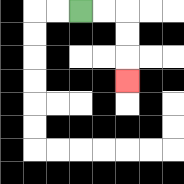{'start': '[3, 0]', 'end': '[5, 3]', 'path_directions': 'R,R,D,D,D', 'path_coordinates': '[[3, 0], [4, 0], [5, 0], [5, 1], [5, 2], [5, 3]]'}